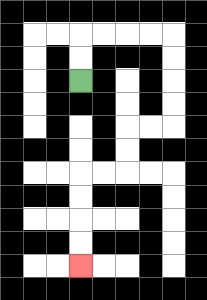{'start': '[3, 3]', 'end': '[3, 11]', 'path_directions': 'U,U,R,R,R,R,D,D,D,D,L,L,D,D,L,L,D,D,D,D', 'path_coordinates': '[[3, 3], [3, 2], [3, 1], [4, 1], [5, 1], [6, 1], [7, 1], [7, 2], [7, 3], [7, 4], [7, 5], [6, 5], [5, 5], [5, 6], [5, 7], [4, 7], [3, 7], [3, 8], [3, 9], [3, 10], [3, 11]]'}